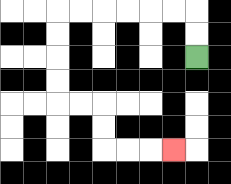{'start': '[8, 2]', 'end': '[7, 6]', 'path_directions': 'U,U,L,L,L,L,L,L,D,D,D,D,R,R,D,D,R,R,R', 'path_coordinates': '[[8, 2], [8, 1], [8, 0], [7, 0], [6, 0], [5, 0], [4, 0], [3, 0], [2, 0], [2, 1], [2, 2], [2, 3], [2, 4], [3, 4], [4, 4], [4, 5], [4, 6], [5, 6], [6, 6], [7, 6]]'}